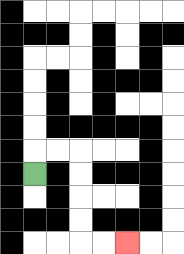{'start': '[1, 7]', 'end': '[5, 10]', 'path_directions': 'U,R,R,D,D,D,D,R,R', 'path_coordinates': '[[1, 7], [1, 6], [2, 6], [3, 6], [3, 7], [3, 8], [3, 9], [3, 10], [4, 10], [5, 10]]'}